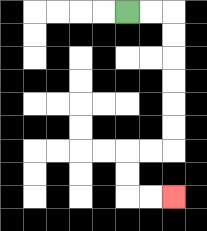{'start': '[5, 0]', 'end': '[7, 8]', 'path_directions': 'R,R,D,D,D,D,D,D,L,L,D,D,R,R', 'path_coordinates': '[[5, 0], [6, 0], [7, 0], [7, 1], [7, 2], [7, 3], [7, 4], [7, 5], [7, 6], [6, 6], [5, 6], [5, 7], [5, 8], [6, 8], [7, 8]]'}